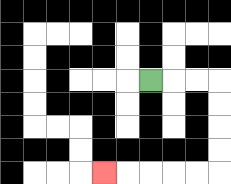{'start': '[6, 3]', 'end': '[4, 7]', 'path_directions': 'R,R,R,D,D,D,D,L,L,L,L,L', 'path_coordinates': '[[6, 3], [7, 3], [8, 3], [9, 3], [9, 4], [9, 5], [9, 6], [9, 7], [8, 7], [7, 7], [6, 7], [5, 7], [4, 7]]'}